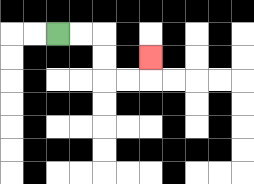{'start': '[2, 1]', 'end': '[6, 2]', 'path_directions': 'R,R,D,D,R,R,U', 'path_coordinates': '[[2, 1], [3, 1], [4, 1], [4, 2], [4, 3], [5, 3], [6, 3], [6, 2]]'}